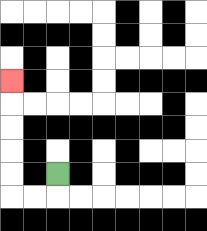{'start': '[2, 7]', 'end': '[0, 3]', 'path_directions': 'D,L,L,U,U,U,U,U', 'path_coordinates': '[[2, 7], [2, 8], [1, 8], [0, 8], [0, 7], [0, 6], [0, 5], [0, 4], [0, 3]]'}